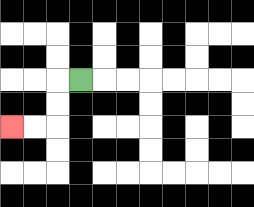{'start': '[3, 3]', 'end': '[0, 5]', 'path_directions': 'L,D,D,L,L', 'path_coordinates': '[[3, 3], [2, 3], [2, 4], [2, 5], [1, 5], [0, 5]]'}